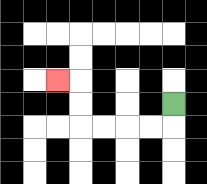{'start': '[7, 4]', 'end': '[2, 3]', 'path_directions': 'D,L,L,L,L,U,U,L', 'path_coordinates': '[[7, 4], [7, 5], [6, 5], [5, 5], [4, 5], [3, 5], [3, 4], [3, 3], [2, 3]]'}